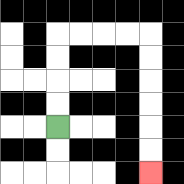{'start': '[2, 5]', 'end': '[6, 7]', 'path_directions': 'U,U,U,U,R,R,R,R,D,D,D,D,D,D', 'path_coordinates': '[[2, 5], [2, 4], [2, 3], [2, 2], [2, 1], [3, 1], [4, 1], [5, 1], [6, 1], [6, 2], [6, 3], [6, 4], [6, 5], [6, 6], [6, 7]]'}